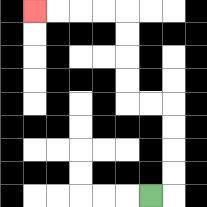{'start': '[6, 8]', 'end': '[1, 0]', 'path_directions': 'R,U,U,U,U,L,L,U,U,U,U,L,L,L,L', 'path_coordinates': '[[6, 8], [7, 8], [7, 7], [7, 6], [7, 5], [7, 4], [6, 4], [5, 4], [5, 3], [5, 2], [5, 1], [5, 0], [4, 0], [3, 0], [2, 0], [1, 0]]'}